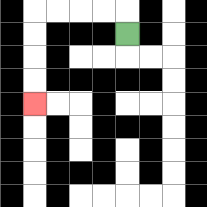{'start': '[5, 1]', 'end': '[1, 4]', 'path_directions': 'U,L,L,L,L,D,D,D,D', 'path_coordinates': '[[5, 1], [5, 0], [4, 0], [3, 0], [2, 0], [1, 0], [1, 1], [1, 2], [1, 3], [1, 4]]'}